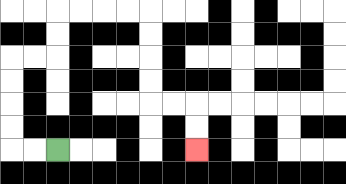{'start': '[2, 6]', 'end': '[8, 6]', 'path_directions': 'L,L,U,U,U,U,R,R,U,U,R,R,R,R,D,D,D,D,R,R,D,D', 'path_coordinates': '[[2, 6], [1, 6], [0, 6], [0, 5], [0, 4], [0, 3], [0, 2], [1, 2], [2, 2], [2, 1], [2, 0], [3, 0], [4, 0], [5, 0], [6, 0], [6, 1], [6, 2], [6, 3], [6, 4], [7, 4], [8, 4], [8, 5], [8, 6]]'}